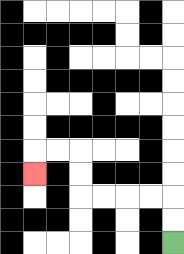{'start': '[7, 10]', 'end': '[1, 7]', 'path_directions': 'U,U,L,L,L,L,U,U,L,L,D', 'path_coordinates': '[[7, 10], [7, 9], [7, 8], [6, 8], [5, 8], [4, 8], [3, 8], [3, 7], [3, 6], [2, 6], [1, 6], [1, 7]]'}